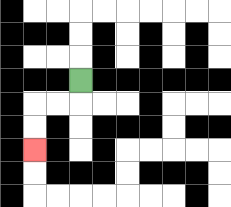{'start': '[3, 3]', 'end': '[1, 6]', 'path_directions': 'D,L,L,D,D', 'path_coordinates': '[[3, 3], [3, 4], [2, 4], [1, 4], [1, 5], [1, 6]]'}